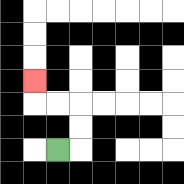{'start': '[2, 6]', 'end': '[1, 3]', 'path_directions': 'R,U,U,L,L,U', 'path_coordinates': '[[2, 6], [3, 6], [3, 5], [3, 4], [2, 4], [1, 4], [1, 3]]'}